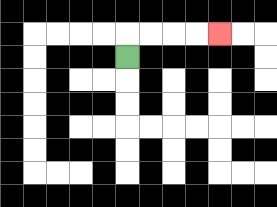{'start': '[5, 2]', 'end': '[9, 1]', 'path_directions': 'U,R,R,R,R', 'path_coordinates': '[[5, 2], [5, 1], [6, 1], [7, 1], [8, 1], [9, 1]]'}